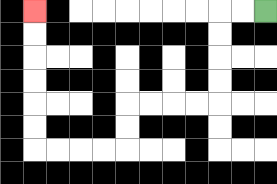{'start': '[11, 0]', 'end': '[1, 0]', 'path_directions': 'L,L,D,D,D,D,L,L,L,L,D,D,L,L,L,L,U,U,U,U,U,U', 'path_coordinates': '[[11, 0], [10, 0], [9, 0], [9, 1], [9, 2], [9, 3], [9, 4], [8, 4], [7, 4], [6, 4], [5, 4], [5, 5], [5, 6], [4, 6], [3, 6], [2, 6], [1, 6], [1, 5], [1, 4], [1, 3], [1, 2], [1, 1], [1, 0]]'}